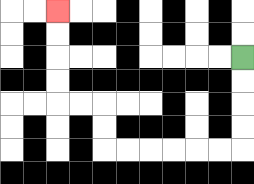{'start': '[10, 2]', 'end': '[2, 0]', 'path_directions': 'D,D,D,D,L,L,L,L,L,L,U,U,L,L,U,U,U,U', 'path_coordinates': '[[10, 2], [10, 3], [10, 4], [10, 5], [10, 6], [9, 6], [8, 6], [7, 6], [6, 6], [5, 6], [4, 6], [4, 5], [4, 4], [3, 4], [2, 4], [2, 3], [2, 2], [2, 1], [2, 0]]'}